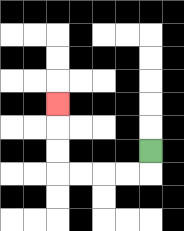{'start': '[6, 6]', 'end': '[2, 4]', 'path_directions': 'D,L,L,L,L,U,U,U', 'path_coordinates': '[[6, 6], [6, 7], [5, 7], [4, 7], [3, 7], [2, 7], [2, 6], [2, 5], [2, 4]]'}